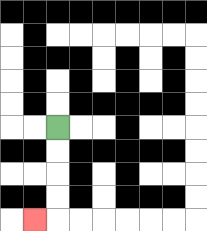{'start': '[2, 5]', 'end': '[1, 9]', 'path_directions': 'D,D,D,D,L', 'path_coordinates': '[[2, 5], [2, 6], [2, 7], [2, 8], [2, 9], [1, 9]]'}